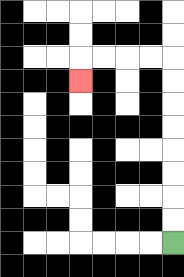{'start': '[7, 10]', 'end': '[3, 3]', 'path_directions': 'U,U,U,U,U,U,U,U,L,L,L,L,D', 'path_coordinates': '[[7, 10], [7, 9], [7, 8], [7, 7], [7, 6], [7, 5], [7, 4], [7, 3], [7, 2], [6, 2], [5, 2], [4, 2], [3, 2], [3, 3]]'}